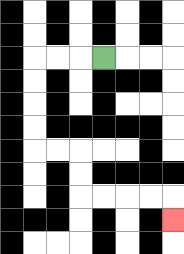{'start': '[4, 2]', 'end': '[7, 9]', 'path_directions': 'L,L,L,D,D,D,D,R,R,D,D,R,R,R,R,D', 'path_coordinates': '[[4, 2], [3, 2], [2, 2], [1, 2], [1, 3], [1, 4], [1, 5], [1, 6], [2, 6], [3, 6], [3, 7], [3, 8], [4, 8], [5, 8], [6, 8], [7, 8], [7, 9]]'}